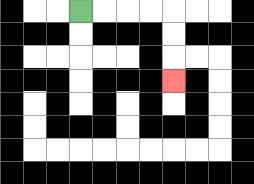{'start': '[3, 0]', 'end': '[7, 3]', 'path_directions': 'R,R,R,R,D,D,D', 'path_coordinates': '[[3, 0], [4, 0], [5, 0], [6, 0], [7, 0], [7, 1], [7, 2], [7, 3]]'}